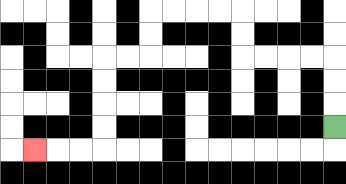{'start': '[14, 5]', 'end': '[1, 6]', 'path_directions': 'U,U,U,L,L,L,L,U,U,L,L,L,L,D,D,L,L,D,D,D,D,L,L,L', 'path_coordinates': '[[14, 5], [14, 4], [14, 3], [14, 2], [13, 2], [12, 2], [11, 2], [10, 2], [10, 1], [10, 0], [9, 0], [8, 0], [7, 0], [6, 0], [6, 1], [6, 2], [5, 2], [4, 2], [4, 3], [4, 4], [4, 5], [4, 6], [3, 6], [2, 6], [1, 6]]'}